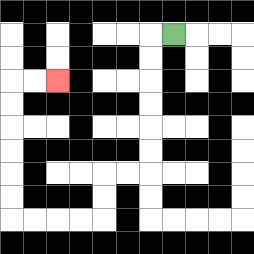{'start': '[7, 1]', 'end': '[2, 3]', 'path_directions': 'L,D,D,D,D,D,D,L,L,D,D,L,L,L,L,U,U,U,U,U,U,R,R', 'path_coordinates': '[[7, 1], [6, 1], [6, 2], [6, 3], [6, 4], [6, 5], [6, 6], [6, 7], [5, 7], [4, 7], [4, 8], [4, 9], [3, 9], [2, 9], [1, 9], [0, 9], [0, 8], [0, 7], [0, 6], [0, 5], [0, 4], [0, 3], [1, 3], [2, 3]]'}